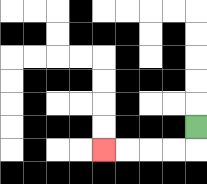{'start': '[8, 5]', 'end': '[4, 6]', 'path_directions': 'D,L,L,L,L', 'path_coordinates': '[[8, 5], [8, 6], [7, 6], [6, 6], [5, 6], [4, 6]]'}